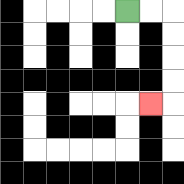{'start': '[5, 0]', 'end': '[6, 4]', 'path_directions': 'R,R,D,D,D,D,L', 'path_coordinates': '[[5, 0], [6, 0], [7, 0], [7, 1], [7, 2], [7, 3], [7, 4], [6, 4]]'}